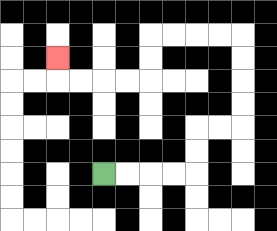{'start': '[4, 7]', 'end': '[2, 2]', 'path_directions': 'R,R,R,R,U,U,R,R,U,U,U,U,L,L,L,L,D,D,L,L,L,L,U', 'path_coordinates': '[[4, 7], [5, 7], [6, 7], [7, 7], [8, 7], [8, 6], [8, 5], [9, 5], [10, 5], [10, 4], [10, 3], [10, 2], [10, 1], [9, 1], [8, 1], [7, 1], [6, 1], [6, 2], [6, 3], [5, 3], [4, 3], [3, 3], [2, 3], [2, 2]]'}